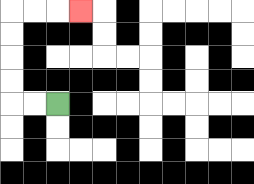{'start': '[2, 4]', 'end': '[3, 0]', 'path_directions': 'L,L,U,U,U,U,R,R,R', 'path_coordinates': '[[2, 4], [1, 4], [0, 4], [0, 3], [0, 2], [0, 1], [0, 0], [1, 0], [2, 0], [3, 0]]'}